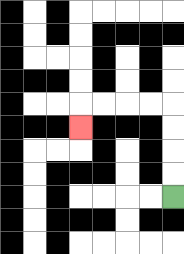{'start': '[7, 8]', 'end': '[3, 5]', 'path_directions': 'U,U,U,U,L,L,L,L,D', 'path_coordinates': '[[7, 8], [7, 7], [7, 6], [7, 5], [7, 4], [6, 4], [5, 4], [4, 4], [3, 4], [3, 5]]'}